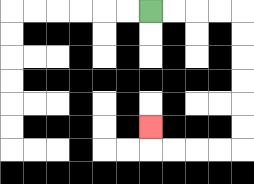{'start': '[6, 0]', 'end': '[6, 5]', 'path_directions': 'R,R,R,R,D,D,D,D,D,D,L,L,L,L,U', 'path_coordinates': '[[6, 0], [7, 0], [8, 0], [9, 0], [10, 0], [10, 1], [10, 2], [10, 3], [10, 4], [10, 5], [10, 6], [9, 6], [8, 6], [7, 6], [6, 6], [6, 5]]'}